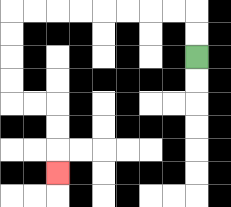{'start': '[8, 2]', 'end': '[2, 7]', 'path_directions': 'U,U,L,L,L,L,L,L,L,L,D,D,D,D,R,R,D,D,D', 'path_coordinates': '[[8, 2], [8, 1], [8, 0], [7, 0], [6, 0], [5, 0], [4, 0], [3, 0], [2, 0], [1, 0], [0, 0], [0, 1], [0, 2], [0, 3], [0, 4], [1, 4], [2, 4], [2, 5], [2, 6], [2, 7]]'}